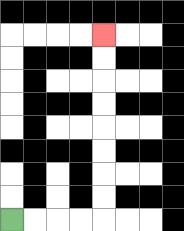{'start': '[0, 9]', 'end': '[4, 1]', 'path_directions': 'R,R,R,R,U,U,U,U,U,U,U,U', 'path_coordinates': '[[0, 9], [1, 9], [2, 9], [3, 9], [4, 9], [4, 8], [4, 7], [4, 6], [4, 5], [4, 4], [4, 3], [4, 2], [4, 1]]'}